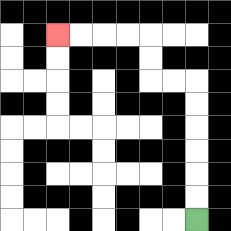{'start': '[8, 9]', 'end': '[2, 1]', 'path_directions': 'U,U,U,U,U,U,L,L,U,U,L,L,L,L', 'path_coordinates': '[[8, 9], [8, 8], [8, 7], [8, 6], [8, 5], [8, 4], [8, 3], [7, 3], [6, 3], [6, 2], [6, 1], [5, 1], [4, 1], [3, 1], [2, 1]]'}